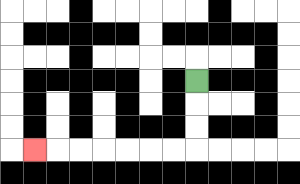{'start': '[8, 3]', 'end': '[1, 6]', 'path_directions': 'D,D,D,L,L,L,L,L,L,L', 'path_coordinates': '[[8, 3], [8, 4], [8, 5], [8, 6], [7, 6], [6, 6], [5, 6], [4, 6], [3, 6], [2, 6], [1, 6]]'}